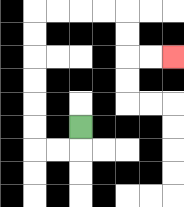{'start': '[3, 5]', 'end': '[7, 2]', 'path_directions': 'D,L,L,U,U,U,U,U,U,R,R,R,R,D,D,R,R', 'path_coordinates': '[[3, 5], [3, 6], [2, 6], [1, 6], [1, 5], [1, 4], [1, 3], [1, 2], [1, 1], [1, 0], [2, 0], [3, 0], [4, 0], [5, 0], [5, 1], [5, 2], [6, 2], [7, 2]]'}